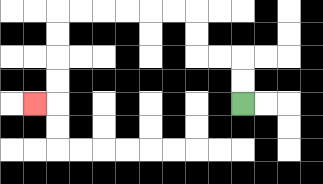{'start': '[10, 4]', 'end': '[1, 4]', 'path_directions': 'U,U,L,L,U,U,L,L,L,L,L,L,D,D,D,D,L', 'path_coordinates': '[[10, 4], [10, 3], [10, 2], [9, 2], [8, 2], [8, 1], [8, 0], [7, 0], [6, 0], [5, 0], [4, 0], [3, 0], [2, 0], [2, 1], [2, 2], [2, 3], [2, 4], [1, 4]]'}